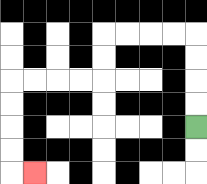{'start': '[8, 5]', 'end': '[1, 7]', 'path_directions': 'U,U,U,U,L,L,L,L,D,D,L,L,L,L,D,D,D,D,R', 'path_coordinates': '[[8, 5], [8, 4], [8, 3], [8, 2], [8, 1], [7, 1], [6, 1], [5, 1], [4, 1], [4, 2], [4, 3], [3, 3], [2, 3], [1, 3], [0, 3], [0, 4], [0, 5], [0, 6], [0, 7], [1, 7]]'}